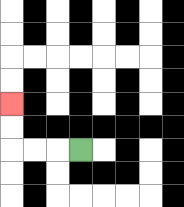{'start': '[3, 6]', 'end': '[0, 4]', 'path_directions': 'L,L,L,U,U', 'path_coordinates': '[[3, 6], [2, 6], [1, 6], [0, 6], [0, 5], [0, 4]]'}